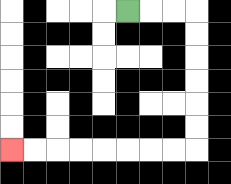{'start': '[5, 0]', 'end': '[0, 6]', 'path_directions': 'R,R,R,D,D,D,D,D,D,L,L,L,L,L,L,L,L', 'path_coordinates': '[[5, 0], [6, 0], [7, 0], [8, 0], [8, 1], [8, 2], [8, 3], [8, 4], [8, 5], [8, 6], [7, 6], [6, 6], [5, 6], [4, 6], [3, 6], [2, 6], [1, 6], [0, 6]]'}